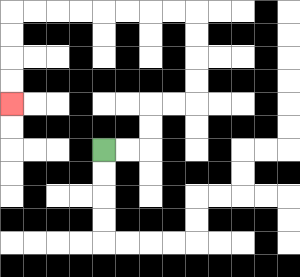{'start': '[4, 6]', 'end': '[0, 4]', 'path_directions': 'R,R,U,U,R,R,U,U,U,U,L,L,L,L,L,L,L,L,D,D,D,D', 'path_coordinates': '[[4, 6], [5, 6], [6, 6], [6, 5], [6, 4], [7, 4], [8, 4], [8, 3], [8, 2], [8, 1], [8, 0], [7, 0], [6, 0], [5, 0], [4, 0], [3, 0], [2, 0], [1, 0], [0, 0], [0, 1], [0, 2], [0, 3], [0, 4]]'}